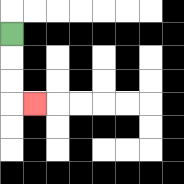{'start': '[0, 1]', 'end': '[1, 4]', 'path_directions': 'D,D,D,R', 'path_coordinates': '[[0, 1], [0, 2], [0, 3], [0, 4], [1, 4]]'}